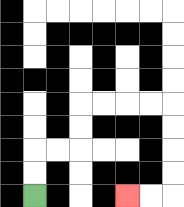{'start': '[1, 8]', 'end': '[5, 8]', 'path_directions': 'U,U,R,R,U,U,R,R,R,R,D,D,D,D,L,L', 'path_coordinates': '[[1, 8], [1, 7], [1, 6], [2, 6], [3, 6], [3, 5], [3, 4], [4, 4], [5, 4], [6, 4], [7, 4], [7, 5], [7, 6], [7, 7], [7, 8], [6, 8], [5, 8]]'}